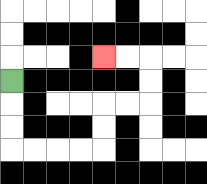{'start': '[0, 3]', 'end': '[4, 2]', 'path_directions': 'D,D,D,R,R,R,R,U,U,R,R,U,U,L,L', 'path_coordinates': '[[0, 3], [0, 4], [0, 5], [0, 6], [1, 6], [2, 6], [3, 6], [4, 6], [4, 5], [4, 4], [5, 4], [6, 4], [6, 3], [6, 2], [5, 2], [4, 2]]'}